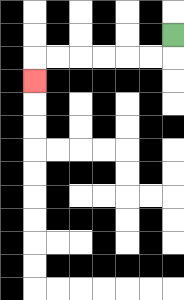{'start': '[7, 1]', 'end': '[1, 3]', 'path_directions': 'D,L,L,L,L,L,L,D', 'path_coordinates': '[[7, 1], [7, 2], [6, 2], [5, 2], [4, 2], [3, 2], [2, 2], [1, 2], [1, 3]]'}